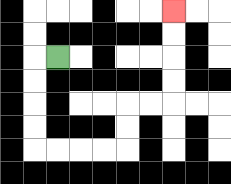{'start': '[2, 2]', 'end': '[7, 0]', 'path_directions': 'L,D,D,D,D,R,R,R,R,U,U,R,R,U,U,U,U', 'path_coordinates': '[[2, 2], [1, 2], [1, 3], [1, 4], [1, 5], [1, 6], [2, 6], [3, 6], [4, 6], [5, 6], [5, 5], [5, 4], [6, 4], [7, 4], [7, 3], [7, 2], [7, 1], [7, 0]]'}